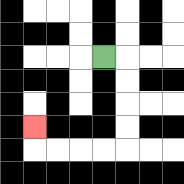{'start': '[4, 2]', 'end': '[1, 5]', 'path_directions': 'R,D,D,D,D,L,L,L,L,U', 'path_coordinates': '[[4, 2], [5, 2], [5, 3], [5, 4], [5, 5], [5, 6], [4, 6], [3, 6], [2, 6], [1, 6], [1, 5]]'}